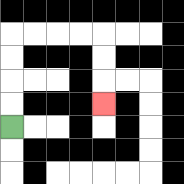{'start': '[0, 5]', 'end': '[4, 4]', 'path_directions': 'U,U,U,U,R,R,R,R,D,D,D', 'path_coordinates': '[[0, 5], [0, 4], [0, 3], [0, 2], [0, 1], [1, 1], [2, 1], [3, 1], [4, 1], [4, 2], [4, 3], [4, 4]]'}